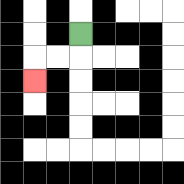{'start': '[3, 1]', 'end': '[1, 3]', 'path_directions': 'D,L,L,D', 'path_coordinates': '[[3, 1], [3, 2], [2, 2], [1, 2], [1, 3]]'}